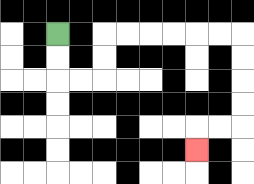{'start': '[2, 1]', 'end': '[8, 6]', 'path_directions': 'D,D,R,R,U,U,R,R,R,R,R,R,D,D,D,D,L,L,D', 'path_coordinates': '[[2, 1], [2, 2], [2, 3], [3, 3], [4, 3], [4, 2], [4, 1], [5, 1], [6, 1], [7, 1], [8, 1], [9, 1], [10, 1], [10, 2], [10, 3], [10, 4], [10, 5], [9, 5], [8, 5], [8, 6]]'}